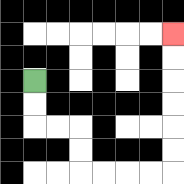{'start': '[1, 3]', 'end': '[7, 1]', 'path_directions': 'D,D,R,R,D,D,R,R,R,R,U,U,U,U,U,U', 'path_coordinates': '[[1, 3], [1, 4], [1, 5], [2, 5], [3, 5], [3, 6], [3, 7], [4, 7], [5, 7], [6, 7], [7, 7], [7, 6], [7, 5], [7, 4], [7, 3], [7, 2], [7, 1]]'}